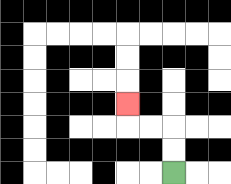{'start': '[7, 7]', 'end': '[5, 4]', 'path_directions': 'U,U,L,L,U', 'path_coordinates': '[[7, 7], [7, 6], [7, 5], [6, 5], [5, 5], [5, 4]]'}